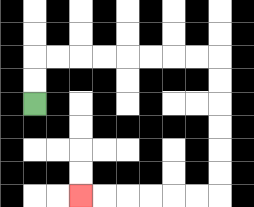{'start': '[1, 4]', 'end': '[3, 8]', 'path_directions': 'U,U,R,R,R,R,R,R,R,R,D,D,D,D,D,D,L,L,L,L,L,L', 'path_coordinates': '[[1, 4], [1, 3], [1, 2], [2, 2], [3, 2], [4, 2], [5, 2], [6, 2], [7, 2], [8, 2], [9, 2], [9, 3], [9, 4], [9, 5], [9, 6], [9, 7], [9, 8], [8, 8], [7, 8], [6, 8], [5, 8], [4, 8], [3, 8]]'}